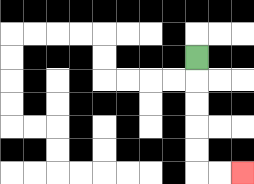{'start': '[8, 2]', 'end': '[10, 7]', 'path_directions': 'D,D,D,D,D,R,R', 'path_coordinates': '[[8, 2], [8, 3], [8, 4], [8, 5], [8, 6], [8, 7], [9, 7], [10, 7]]'}